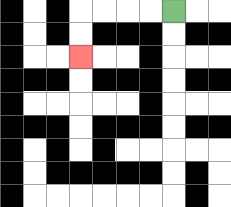{'start': '[7, 0]', 'end': '[3, 2]', 'path_directions': 'L,L,L,L,D,D', 'path_coordinates': '[[7, 0], [6, 0], [5, 0], [4, 0], [3, 0], [3, 1], [3, 2]]'}